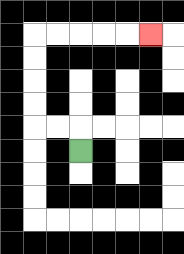{'start': '[3, 6]', 'end': '[6, 1]', 'path_directions': 'U,L,L,U,U,U,U,R,R,R,R,R', 'path_coordinates': '[[3, 6], [3, 5], [2, 5], [1, 5], [1, 4], [1, 3], [1, 2], [1, 1], [2, 1], [3, 1], [4, 1], [5, 1], [6, 1]]'}